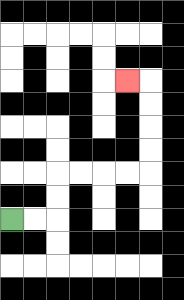{'start': '[0, 9]', 'end': '[5, 3]', 'path_directions': 'R,R,U,U,R,R,R,R,U,U,U,U,L', 'path_coordinates': '[[0, 9], [1, 9], [2, 9], [2, 8], [2, 7], [3, 7], [4, 7], [5, 7], [6, 7], [6, 6], [6, 5], [6, 4], [6, 3], [5, 3]]'}